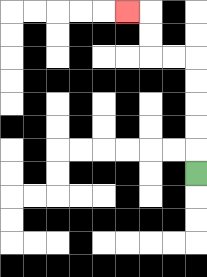{'start': '[8, 7]', 'end': '[5, 0]', 'path_directions': 'U,U,U,U,U,L,L,U,U,L', 'path_coordinates': '[[8, 7], [8, 6], [8, 5], [8, 4], [8, 3], [8, 2], [7, 2], [6, 2], [6, 1], [6, 0], [5, 0]]'}